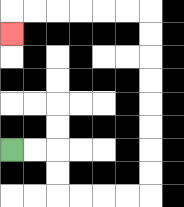{'start': '[0, 6]', 'end': '[0, 1]', 'path_directions': 'R,R,D,D,R,R,R,R,U,U,U,U,U,U,U,U,L,L,L,L,L,L,D', 'path_coordinates': '[[0, 6], [1, 6], [2, 6], [2, 7], [2, 8], [3, 8], [4, 8], [5, 8], [6, 8], [6, 7], [6, 6], [6, 5], [6, 4], [6, 3], [6, 2], [6, 1], [6, 0], [5, 0], [4, 0], [3, 0], [2, 0], [1, 0], [0, 0], [0, 1]]'}